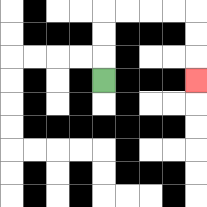{'start': '[4, 3]', 'end': '[8, 3]', 'path_directions': 'U,U,U,R,R,R,R,D,D,D', 'path_coordinates': '[[4, 3], [4, 2], [4, 1], [4, 0], [5, 0], [6, 0], [7, 0], [8, 0], [8, 1], [8, 2], [8, 3]]'}